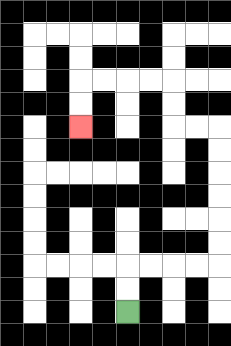{'start': '[5, 13]', 'end': '[3, 5]', 'path_directions': 'U,U,R,R,R,R,U,U,U,U,U,U,L,L,U,U,L,L,L,L,D,D', 'path_coordinates': '[[5, 13], [5, 12], [5, 11], [6, 11], [7, 11], [8, 11], [9, 11], [9, 10], [9, 9], [9, 8], [9, 7], [9, 6], [9, 5], [8, 5], [7, 5], [7, 4], [7, 3], [6, 3], [5, 3], [4, 3], [3, 3], [3, 4], [3, 5]]'}